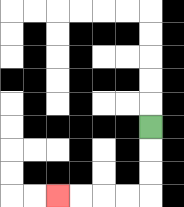{'start': '[6, 5]', 'end': '[2, 8]', 'path_directions': 'D,D,D,L,L,L,L', 'path_coordinates': '[[6, 5], [6, 6], [6, 7], [6, 8], [5, 8], [4, 8], [3, 8], [2, 8]]'}